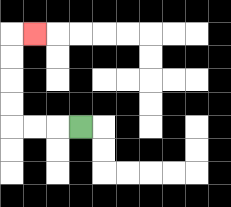{'start': '[3, 5]', 'end': '[1, 1]', 'path_directions': 'L,L,L,U,U,U,U,R', 'path_coordinates': '[[3, 5], [2, 5], [1, 5], [0, 5], [0, 4], [0, 3], [0, 2], [0, 1], [1, 1]]'}